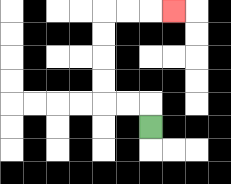{'start': '[6, 5]', 'end': '[7, 0]', 'path_directions': 'U,L,L,U,U,U,U,R,R,R', 'path_coordinates': '[[6, 5], [6, 4], [5, 4], [4, 4], [4, 3], [4, 2], [4, 1], [4, 0], [5, 0], [6, 0], [7, 0]]'}